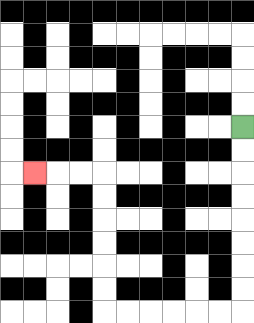{'start': '[10, 5]', 'end': '[1, 7]', 'path_directions': 'D,D,D,D,D,D,D,D,L,L,L,L,L,L,U,U,U,U,U,U,L,L,L', 'path_coordinates': '[[10, 5], [10, 6], [10, 7], [10, 8], [10, 9], [10, 10], [10, 11], [10, 12], [10, 13], [9, 13], [8, 13], [7, 13], [6, 13], [5, 13], [4, 13], [4, 12], [4, 11], [4, 10], [4, 9], [4, 8], [4, 7], [3, 7], [2, 7], [1, 7]]'}